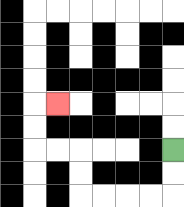{'start': '[7, 6]', 'end': '[2, 4]', 'path_directions': 'D,D,L,L,L,L,U,U,L,L,U,U,R', 'path_coordinates': '[[7, 6], [7, 7], [7, 8], [6, 8], [5, 8], [4, 8], [3, 8], [3, 7], [3, 6], [2, 6], [1, 6], [1, 5], [1, 4], [2, 4]]'}